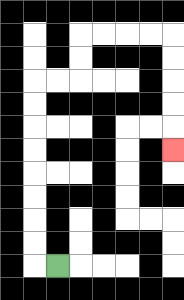{'start': '[2, 11]', 'end': '[7, 6]', 'path_directions': 'L,U,U,U,U,U,U,U,U,R,R,U,U,R,R,R,R,D,D,D,D,D', 'path_coordinates': '[[2, 11], [1, 11], [1, 10], [1, 9], [1, 8], [1, 7], [1, 6], [1, 5], [1, 4], [1, 3], [2, 3], [3, 3], [3, 2], [3, 1], [4, 1], [5, 1], [6, 1], [7, 1], [7, 2], [7, 3], [7, 4], [7, 5], [7, 6]]'}